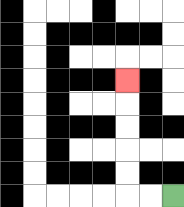{'start': '[7, 8]', 'end': '[5, 3]', 'path_directions': 'L,L,U,U,U,U,U', 'path_coordinates': '[[7, 8], [6, 8], [5, 8], [5, 7], [5, 6], [5, 5], [5, 4], [5, 3]]'}